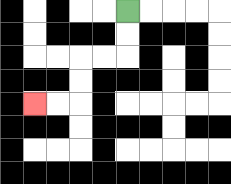{'start': '[5, 0]', 'end': '[1, 4]', 'path_directions': 'D,D,L,L,D,D,L,L', 'path_coordinates': '[[5, 0], [5, 1], [5, 2], [4, 2], [3, 2], [3, 3], [3, 4], [2, 4], [1, 4]]'}